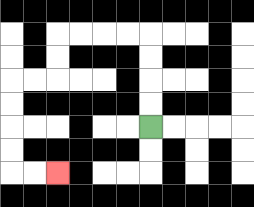{'start': '[6, 5]', 'end': '[2, 7]', 'path_directions': 'U,U,U,U,L,L,L,L,D,D,L,L,D,D,D,D,R,R', 'path_coordinates': '[[6, 5], [6, 4], [6, 3], [6, 2], [6, 1], [5, 1], [4, 1], [3, 1], [2, 1], [2, 2], [2, 3], [1, 3], [0, 3], [0, 4], [0, 5], [0, 6], [0, 7], [1, 7], [2, 7]]'}